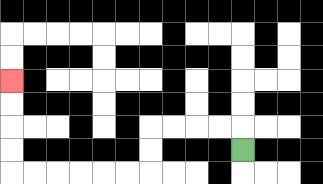{'start': '[10, 6]', 'end': '[0, 3]', 'path_directions': 'U,L,L,L,L,D,D,L,L,L,L,L,L,U,U,U,U', 'path_coordinates': '[[10, 6], [10, 5], [9, 5], [8, 5], [7, 5], [6, 5], [6, 6], [6, 7], [5, 7], [4, 7], [3, 7], [2, 7], [1, 7], [0, 7], [0, 6], [0, 5], [0, 4], [0, 3]]'}